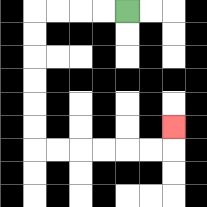{'start': '[5, 0]', 'end': '[7, 5]', 'path_directions': 'L,L,L,L,D,D,D,D,D,D,R,R,R,R,R,R,U', 'path_coordinates': '[[5, 0], [4, 0], [3, 0], [2, 0], [1, 0], [1, 1], [1, 2], [1, 3], [1, 4], [1, 5], [1, 6], [2, 6], [3, 6], [4, 6], [5, 6], [6, 6], [7, 6], [7, 5]]'}